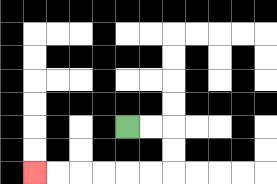{'start': '[5, 5]', 'end': '[1, 7]', 'path_directions': 'R,R,D,D,L,L,L,L,L,L', 'path_coordinates': '[[5, 5], [6, 5], [7, 5], [7, 6], [7, 7], [6, 7], [5, 7], [4, 7], [3, 7], [2, 7], [1, 7]]'}